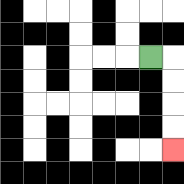{'start': '[6, 2]', 'end': '[7, 6]', 'path_directions': 'R,D,D,D,D', 'path_coordinates': '[[6, 2], [7, 2], [7, 3], [7, 4], [7, 5], [7, 6]]'}